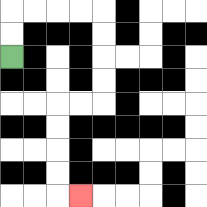{'start': '[0, 2]', 'end': '[3, 8]', 'path_directions': 'U,U,R,R,R,R,D,D,D,D,L,L,D,D,D,D,R', 'path_coordinates': '[[0, 2], [0, 1], [0, 0], [1, 0], [2, 0], [3, 0], [4, 0], [4, 1], [4, 2], [4, 3], [4, 4], [3, 4], [2, 4], [2, 5], [2, 6], [2, 7], [2, 8], [3, 8]]'}